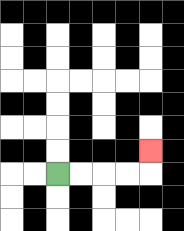{'start': '[2, 7]', 'end': '[6, 6]', 'path_directions': 'R,R,R,R,U', 'path_coordinates': '[[2, 7], [3, 7], [4, 7], [5, 7], [6, 7], [6, 6]]'}